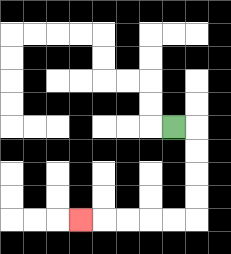{'start': '[7, 5]', 'end': '[3, 9]', 'path_directions': 'R,D,D,D,D,L,L,L,L,L', 'path_coordinates': '[[7, 5], [8, 5], [8, 6], [8, 7], [8, 8], [8, 9], [7, 9], [6, 9], [5, 9], [4, 9], [3, 9]]'}